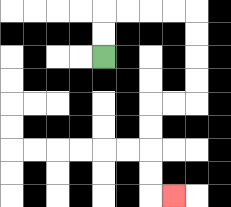{'start': '[4, 2]', 'end': '[7, 8]', 'path_directions': 'U,U,R,R,R,R,D,D,D,D,L,L,D,D,D,D,R', 'path_coordinates': '[[4, 2], [4, 1], [4, 0], [5, 0], [6, 0], [7, 0], [8, 0], [8, 1], [8, 2], [8, 3], [8, 4], [7, 4], [6, 4], [6, 5], [6, 6], [6, 7], [6, 8], [7, 8]]'}